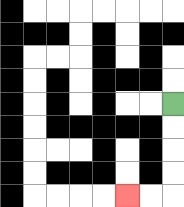{'start': '[7, 4]', 'end': '[5, 8]', 'path_directions': 'D,D,D,D,L,L', 'path_coordinates': '[[7, 4], [7, 5], [7, 6], [7, 7], [7, 8], [6, 8], [5, 8]]'}